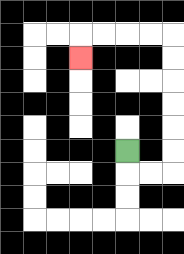{'start': '[5, 6]', 'end': '[3, 2]', 'path_directions': 'D,R,R,U,U,U,U,U,U,L,L,L,L,D', 'path_coordinates': '[[5, 6], [5, 7], [6, 7], [7, 7], [7, 6], [7, 5], [7, 4], [7, 3], [7, 2], [7, 1], [6, 1], [5, 1], [4, 1], [3, 1], [3, 2]]'}